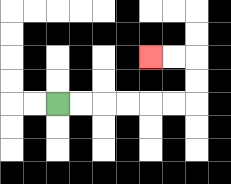{'start': '[2, 4]', 'end': '[6, 2]', 'path_directions': 'R,R,R,R,R,R,U,U,L,L', 'path_coordinates': '[[2, 4], [3, 4], [4, 4], [5, 4], [6, 4], [7, 4], [8, 4], [8, 3], [8, 2], [7, 2], [6, 2]]'}